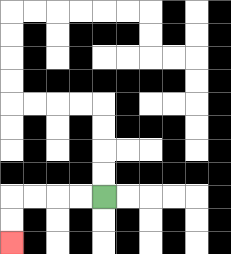{'start': '[4, 8]', 'end': '[0, 10]', 'path_directions': 'L,L,L,L,D,D', 'path_coordinates': '[[4, 8], [3, 8], [2, 8], [1, 8], [0, 8], [0, 9], [0, 10]]'}